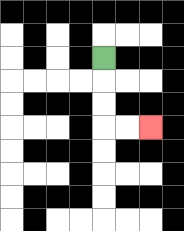{'start': '[4, 2]', 'end': '[6, 5]', 'path_directions': 'D,D,D,R,R', 'path_coordinates': '[[4, 2], [4, 3], [4, 4], [4, 5], [5, 5], [6, 5]]'}